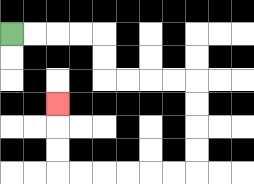{'start': '[0, 1]', 'end': '[2, 4]', 'path_directions': 'R,R,R,R,D,D,R,R,R,R,D,D,D,D,L,L,L,L,L,L,U,U,U', 'path_coordinates': '[[0, 1], [1, 1], [2, 1], [3, 1], [4, 1], [4, 2], [4, 3], [5, 3], [6, 3], [7, 3], [8, 3], [8, 4], [8, 5], [8, 6], [8, 7], [7, 7], [6, 7], [5, 7], [4, 7], [3, 7], [2, 7], [2, 6], [2, 5], [2, 4]]'}